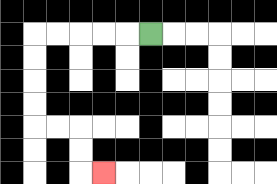{'start': '[6, 1]', 'end': '[4, 7]', 'path_directions': 'L,L,L,L,L,D,D,D,D,R,R,D,D,R', 'path_coordinates': '[[6, 1], [5, 1], [4, 1], [3, 1], [2, 1], [1, 1], [1, 2], [1, 3], [1, 4], [1, 5], [2, 5], [3, 5], [3, 6], [3, 7], [4, 7]]'}